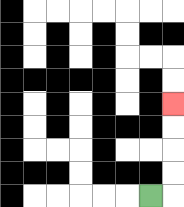{'start': '[6, 8]', 'end': '[7, 4]', 'path_directions': 'R,U,U,U,U', 'path_coordinates': '[[6, 8], [7, 8], [7, 7], [7, 6], [7, 5], [7, 4]]'}